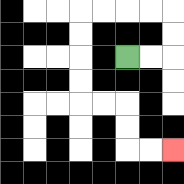{'start': '[5, 2]', 'end': '[7, 6]', 'path_directions': 'R,R,U,U,L,L,L,L,D,D,D,D,R,R,D,D,R,R', 'path_coordinates': '[[5, 2], [6, 2], [7, 2], [7, 1], [7, 0], [6, 0], [5, 0], [4, 0], [3, 0], [3, 1], [3, 2], [3, 3], [3, 4], [4, 4], [5, 4], [5, 5], [5, 6], [6, 6], [7, 6]]'}